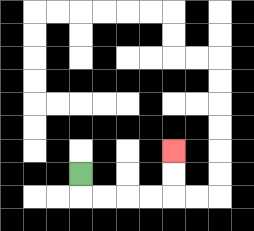{'start': '[3, 7]', 'end': '[7, 6]', 'path_directions': 'D,R,R,R,R,U,U', 'path_coordinates': '[[3, 7], [3, 8], [4, 8], [5, 8], [6, 8], [7, 8], [7, 7], [7, 6]]'}